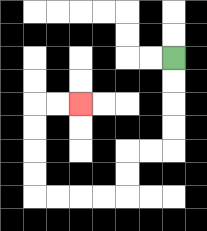{'start': '[7, 2]', 'end': '[3, 4]', 'path_directions': 'D,D,D,D,L,L,D,D,L,L,L,L,U,U,U,U,R,R', 'path_coordinates': '[[7, 2], [7, 3], [7, 4], [7, 5], [7, 6], [6, 6], [5, 6], [5, 7], [5, 8], [4, 8], [3, 8], [2, 8], [1, 8], [1, 7], [1, 6], [1, 5], [1, 4], [2, 4], [3, 4]]'}